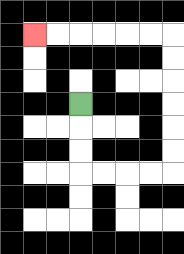{'start': '[3, 4]', 'end': '[1, 1]', 'path_directions': 'D,D,D,R,R,R,R,U,U,U,U,U,U,L,L,L,L,L,L', 'path_coordinates': '[[3, 4], [3, 5], [3, 6], [3, 7], [4, 7], [5, 7], [6, 7], [7, 7], [7, 6], [7, 5], [7, 4], [7, 3], [7, 2], [7, 1], [6, 1], [5, 1], [4, 1], [3, 1], [2, 1], [1, 1]]'}